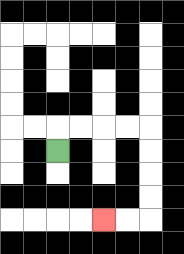{'start': '[2, 6]', 'end': '[4, 9]', 'path_directions': 'U,R,R,R,R,D,D,D,D,L,L', 'path_coordinates': '[[2, 6], [2, 5], [3, 5], [4, 5], [5, 5], [6, 5], [6, 6], [6, 7], [6, 8], [6, 9], [5, 9], [4, 9]]'}